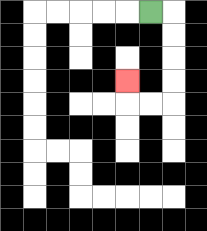{'start': '[6, 0]', 'end': '[5, 3]', 'path_directions': 'R,D,D,D,D,L,L,U', 'path_coordinates': '[[6, 0], [7, 0], [7, 1], [7, 2], [7, 3], [7, 4], [6, 4], [5, 4], [5, 3]]'}